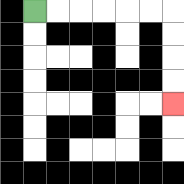{'start': '[1, 0]', 'end': '[7, 4]', 'path_directions': 'R,R,R,R,R,R,D,D,D,D', 'path_coordinates': '[[1, 0], [2, 0], [3, 0], [4, 0], [5, 0], [6, 0], [7, 0], [7, 1], [7, 2], [7, 3], [7, 4]]'}